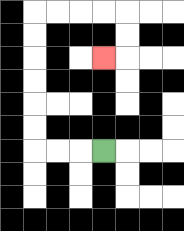{'start': '[4, 6]', 'end': '[4, 2]', 'path_directions': 'L,L,L,U,U,U,U,U,U,R,R,R,R,D,D,L', 'path_coordinates': '[[4, 6], [3, 6], [2, 6], [1, 6], [1, 5], [1, 4], [1, 3], [1, 2], [1, 1], [1, 0], [2, 0], [3, 0], [4, 0], [5, 0], [5, 1], [5, 2], [4, 2]]'}